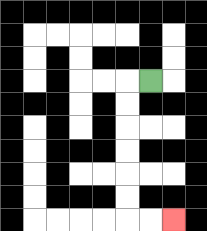{'start': '[6, 3]', 'end': '[7, 9]', 'path_directions': 'L,D,D,D,D,D,D,R,R', 'path_coordinates': '[[6, 3], [5, 3], [5, 4], [5, 5], [5, 6], [5, 7], [5, 8], [5, 9], [6, 9], [7, 9]]'}